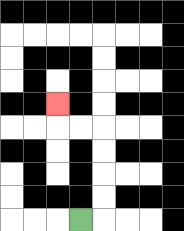{'start': '[3, 9]', 'end': '[2, 4]', 'path_directions': 'R,U,U,U,U,L,L,U', 'path_coordinates': '[[3, 9], [4, 9], [4, 8], [4, 7], [4, 6], [4, 5], [3, 5], [2, 5], [2, 4]]'}